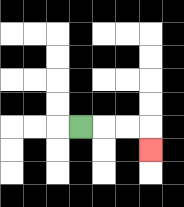{'start': '[3, 5]', 'end': '[6, 6]', 'path_directions': 'R,R,R,D', 'path_coordinates': '[[3, 5], [4, 5], [5, 5], [6, 5], [6, 6]]'}